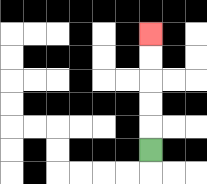{'start': '[6, 6]', 'end': '[6, 1]', 'path_directions': 'U,U,U,U,U', 'path_coordinates': '[[6, 6], [6, 5], [6, 4], [6, 3], [6, 2], [6, 1]]'}